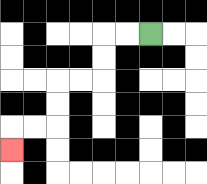{'start': '[6, 1]', 'end': '[0, 6]', 'path_directions': 'L,L,D,D,L,L,D,D,L,L,D', 'path_coordinates': '[[6, 1], [5, 1], [4, 1], [4, 2], [4, 3], [3, 3], [2, 3], [2, 4], [2, 5], [1, 5], [0, 5], [0, 6]]'}